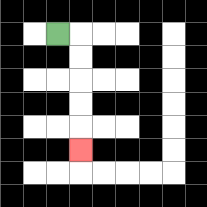{'start': '[2, 1]', 'end': '[3, 6]', 'path_directions': 'R,D,D,D,D,D', 'path_coordinates': '[[2, 1], [3, 1], [3, 2], [3, 3], [3, 4], [3, 5], [3, 6]]'}